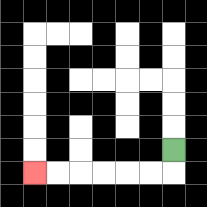{'start': '[7, 6]', 'end': '[1, 7]', 'path_directions': 'D,L,L,L,L,L,L', 'path_coordinates': '[[7, 6], [7, 7], [6, 7], [5, 7], [4, 7], [3, 7], [2, 7], [1, 7]]'}